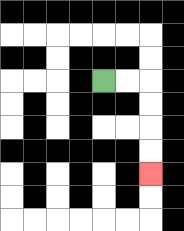{'start': '[4, 3]', 'end': '[6, 7]', 'path_directions': 'R,R,D,D,D,D', 'path_coordinates': '[[4, 3], [5, 3], [6, 3], [6, 4], [6, 5], [6, 6], [6, 7]]'}